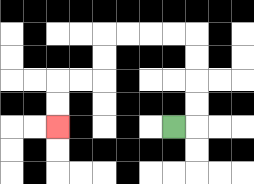{'start': '[7, 5]', 'end': '[2, 5]', 'path_directions': 'R,U,U,U,U,L,L,L,L,D,D,L,L,D,D', 'path_coordinates': '[[7, 5], [8, 5], [8, 4], [8, 3], [8, 2], [8, 1], [7, 1], [6, 1], [5, 1], [4, 1], [4, 2], [4, 3], [3, 3], [2, 3], [2, 4], [2, 5]]'}